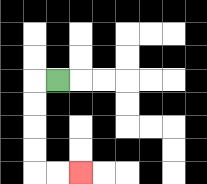{'start': '[2, 3]', 'end': '[3, 7]', 'path_directions': 'L,D,D,D,D,R,R', 'path_coordinates': '[[2, 3], [1, 3], [1, 4], [1, 5], [1, 6], [1, 7], [2, 7], [3, 7]]'}